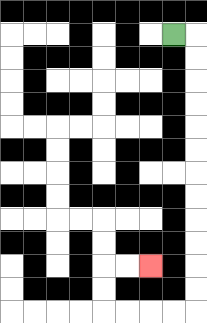{'start': '[7, 1]', 'end': '[6, 11]', 'path_directions': 'R,D,D,D,D,D,D,D,D,D,D,D,D,L,L,L,L,U,U,R,R', 'path_coordinates': '[[7, 1], [8, 1], [8, 2], [8, 3], [8, 4], [8, 5], [8, 6], [8, 7], [8, 8], [8, 9], [8, 10], [8, 11], [8, 12], [8, 13], [7, 13], [6, 13], [5, 13], [4, 13], [4, 12], [4, 11], [5, 11], [6, 11]]'}